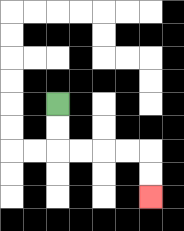{'start': '[2, 4]', 'end': '[6, 8]', 'path_directions': 'D,D,R,R,R,R,D,D', 'path_coordinates': '[[2, 4], [2, 5], [2, 6], [3, 6], [4, 6], [5, 6], [6, 6], [6, 7], [6, 8]]'}